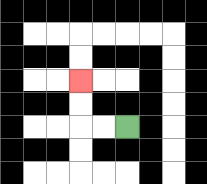{'start': '[5, 5]', 'end': '[3, 3]', 'path_directions': 'L,L,U,U', 'path_coordinates': '[[5, 5], [4, 5], [3, 5], [3, 4], [3, 3]]'}